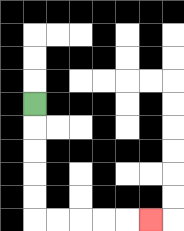{'start': '[1, 4]', 'end': '[6, 9]', 'path_directions': 'D,D,D,D,D,R,R,R,R,R', 'path_coordinates': '[[1, 4], [1, 5], [1, 6], [1, 7], [1, 8], [1, 9], [2, 9], [3, 9], [4, 9], [5, 9], [6, 9]]'}